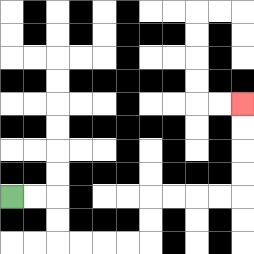{'start': '[0, 8]', 'end': '[10, 4]', 'path_directions': 'R,R,D,D,R,R,R,R,U,U,R,R,R,R,U,U,U,U', 'path_coordinates': '[[0, 8], [1, 8], [2, 8], [2, 9], [2, 10], [3, 10], [4, 10], [5, 10], [6, 10], [6, 9], [6, 8], [7, 8], [8, 8], [9, 8], [10, 8], [10, 7], [10, 6], [10, 5], [10, 4]]'}